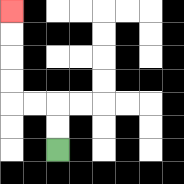{'start': '[2, 6]', 'end': '[0, 0]', 'path_directions': 'U,U,L,L,U,U,U,U', 'path_coordinates': '[[2, 6], [2, 5], [2, 4], [1, 4], [0, 4], [0, 3], [0, 2], [0, 1], [0, 0]]'}